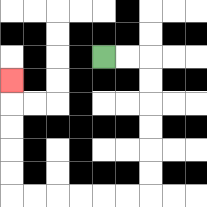{'start': '[4, 2]', 'end': '[0, 3]', 'path_directions': 'R,R,D,D,D,D,D,D,L,L,L,L,L,L,U,U,U,U,U', 'path_coordinates': '[[4, 2], [5, 2], [6, 2], [6, 3], [6, 4], [6, 5], [6, 6], [6, 7], [6, 8], [5, 8], [4, 8], [3, 8], [2, 8], [1, 8], [0, 8], [0, 7], [0, 6], [0, 5], [0, 4], [0, 3]]'}